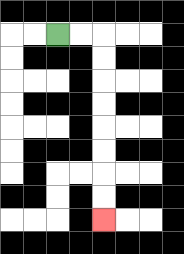{'start': '[2, 1]', 'end': '[4, 9]', 'path_directions': 'R,R,D,D,D,D,D,D,D,D', 'path_coordinates': '[[2, 1], [3, 1], [4, 1], [4, 2], [4, 3], [4, 4], [4, 5], [4, 6], [4, 7], [4, 8], [4, 9]]'}